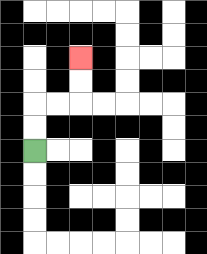{'start': '[1, 6]', 'end': '[3, 2]', 'path_directions': 'U,U,R,R,U,U', 'path_coordinates': '[[1, 6], [1, 5], [1, 4], [2, 4], [3, 4], [3, 3], [3, 2]]'}